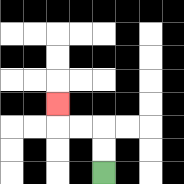{'start': '[4, 7]', 'end': '[2, 4]', 'path_directions': 'U,U,L,L,U', 'path_coordinates': '[[4, 7], [4, 6], [4, 5], [3, 5], [2, 5], [2, 4]]'}